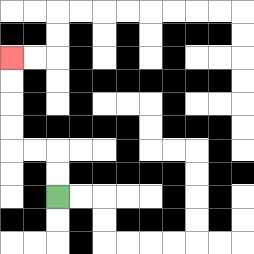{'start': '[2, 8]', 'end': '[0, 2]', 'path_directions': 'U,U,L,L,U,U,U,U', 'path_coordinates': '[[2, 8], [2, 7], [2, 6], [1, 6], [0, 6], [0, 5], [0, 4], [0, 3], [0, 2]]'}